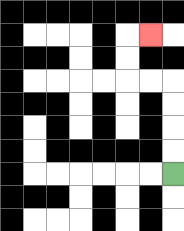{'start': '[7, 7]', 'end': '[6, 1]', 'path_directions': 'U,U,U,U,L,L,U,U,R', 'path_coordinates': '[[7, 7], [7, 6], [7, 5], [7, 4], [7, 3], [6, 3], [5, 3], [5, 2], [5, 1], [6, 1]]'}